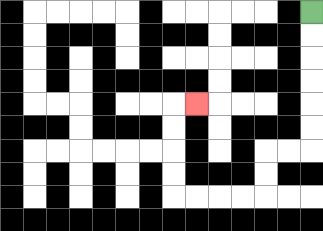{'start': '[13, 0]', 'end': '[8, 4]', 'path_directions': 'D,D,D,D,D,D,L,L,D,D,L,L,L,L,U,U,U,U,R', 'path_coordinates': '[[13, 0], [13, 1], [13, 2], [13, 3], [13, 4], [13, 5], [13, 6], [12, 6], [11, 6], [11, 7], [11, 8], [10, 8], [9, 8], [8, 8], [7, 8], [7, 7], [7, 6], [7, 5], [7, 4], [8, 4]]'}